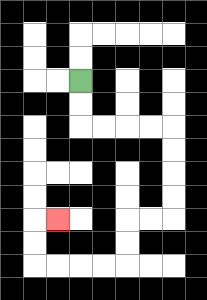{'start': '[3, 3]', 'end': '[2, 9]', 'path_directions': 'D,D,R,R,R,R,D,D,D,D,L,L,D,D,L,L,L,L,U,U,R', 'path_coordinates': '[[3, 3], [3, 4], [3, 5], [4, 5], [5, 5], [6, 5], [7, 5], [7, 6], [7, 7], [7, 8], [7, 9], [6, 9], [5, 9], [5, 10], [5, 11], [4, 11], [3, 11], [2, 11], [1, 11], [1, 10], [1, 9], [2, 9]]'}